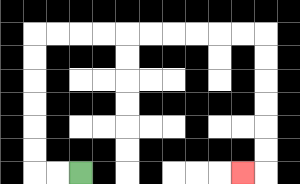{'start': '[3, 7]', 'end': '[10, 7]', 'path_directions': 'L,L,U,U,U,U,U,U,R,R,R,R,R,R,R,R,R,R,D,D,D,D,D,D,L', 'path_coordinates': '[[3, 7], [2, 7], [1, 7], [1, 6], [1, 5], [1, 4], [1, 3], [1, 2], [1, 1], [2, 1], [3, 1], [4, 1], [5, 1], [6, 1], [7, 1], [8, 1], [9, 1], [10, 1], [11, 1], [11, 2], [11, 3], [11, 4], [11, 5], [11, 6], [11, 7], [10, 7]]'}